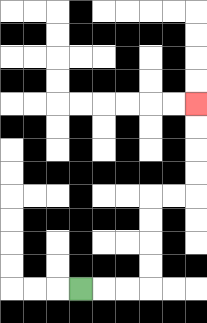{'start': '[3, 12]', 'end': '[8, 4]', 'path_directions': 'R,R,R,U,U,U,U,R,R,U,U,U,U', 'path_coordinates': '[[3, 12], [4, 12], [5, 12], [6, 12], [6, 11], [6, 10], [6, 9], [6, 8], [7, 8], [8, 8], [8, 7], [8, 6], [8, 5], [8, 4]]'}